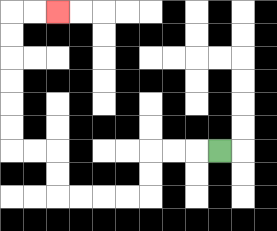{'start': '[9, 6]', 'end': '[2, 0]', 'path_directions': 'L,L,L,D,D,L,L,L,L,U,U,L,L,U,U,U,U,U,U,R,R', 'path_coordinates': '[[9, 6], [8, 6], [7, 6], [6, 6], [6, 7], [6, 8], [5, 8], [4, 8], [3, 8], [2, 8], [2, 7], [2, 6], [1, 6], [0, 6], [0, 5], [0, 4], [0, 3], [0, 2], [0, 1], [0, 0], [1, 0], [2, 0]]'}